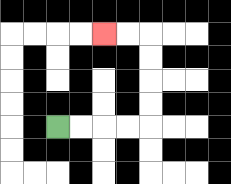{'start': '[2, 5]', 'end': '[4, 1]', 'path_directions': 'R,R,R,R,U,U,U,U,L,L', 'path_coordinates': '[[2, 5], [3, 5], [4, 5], [5, 5], [6, 5], [6, 4], [6, 3], [6, 2], [6, 1], [5, 1], [4, 1]]'}